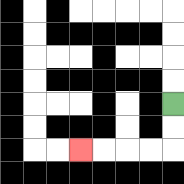{'start': '[7, 4]', 'end': '[3, 6]', 'path_directions': 'D,D,L,L,L,L', 'path_coordinates': '[[7, 4], [7, 5], [7, 6], [6, 6], [5, 6], [4, 6], [3, 6]]'}